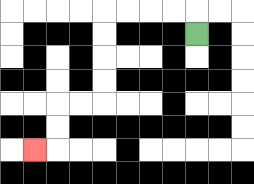{'start': '[8, 1]', 'end': '[1, 6]', 'path_directions': 'U,L,L,L,L,D,D,D,D,L,L,D,D,L', 'path_coordinates': '[[8, 1], [8, 0], [7, 0], [6, 0], [5, 0], [4, 0], [4, 1], [4, 2], [4, 3], [4, 4], [3, 4], [2, 4], [2, 5], [2, 6], [1, 6]]'}